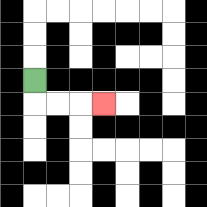{'start': '[1, 3]', 'end': '[4, 4]', 'path_directions': 'D,R,R,R', 'path_coordinates': '[[1, 3], [1, 4], [2, 4], [3, 4], [4, 4]]'}